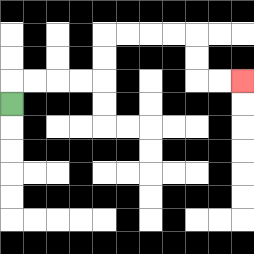{'start': '[0, 4]', 'end': '[10, 3]', 'path_directions': 'U,R,R,R,R,U,U,R,R,R,R,D,D,R,R', 'path_coordinates': '[[0, 4], [0, 3], [1, 3], [2, 3], [3, 3], [4, 3], [4, 2], [4, 1], [5, 1], [6, 1], [7, 1], [8, 1], [8, 2], [8, 3], [9, 3], [10, 3]]'}